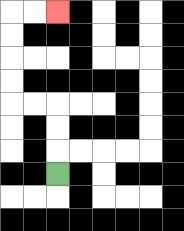{'start': '[2, 7]', 'end': '[2, 0]', 'path_directions': 'U,U,U,L,L,U,U,U,U,R,R', 'path_coordinates': '[[2, 7], [2, 6], [2, 5], [2, 4], [1, 4], [0, 4], [0, 3], [0, 2], [0, 1], [0, 0], [1, 0], [2, 0]]'}